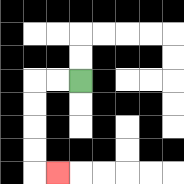{'start': '[3, 3]', 'end': '[2, 7]', 'path_directions': 'L,L,D,D,D,D,R', 'path_coordinates': '[[3, 3], [2, 3], [1, 3], [1, 4], [1, 5], [1, 6], [1, 7], [2, 7]]'}